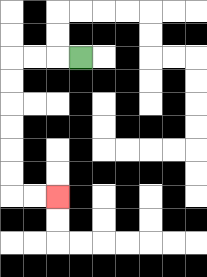{'start': '[3, 2]', 'end': '[2, 8]', 'path_directions': 'L,L,L,D,D,D,D,D,D,R,R', 'path_coordinates': '[[3, 2], [2, 2], [1, 2], [0, 2], [0, 3], [0, 4], [0, 5], [0, 6], [0, 7], [0, 8], [1, 8], [2, 8]]'}